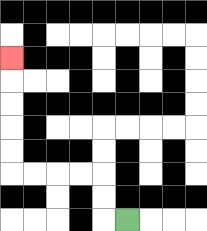{'start': '[5, 9]', 'end': '[0, 2]', 'path_directions': 'L,U,U,L,L,L,L,U,U,U,U,U', 'path_coordinates': '[[5, 9], [4, 9], [4, 8], [4, 7], [3, 7], [2, 7], [1, 7], [0, 7], [0, 6], [0, 5], [0, 4], [0, 3], [0, 2]]'}